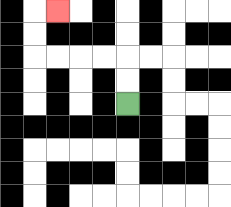{'start': '[5, 4]', 'end': '[2, 0]', 'path_directions': 'U,U,L,L,L,L,U,U,R', 'path_coordinates': '[[5, 4], [5, 3], [5, 2], [4, 2], [3, 2], [2, 2], [1, 2], [1, 1], [1, 0], [2, 0]]'}